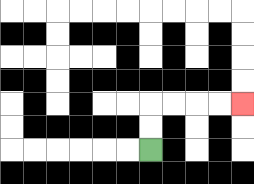{'start': '[6, 6]', 'end': '[10, 4]', 'path_directions': 'U,U,R,R,R,R', 'path_coordinates': '[[6, 6], [6, 5], [6, 4], [7, 4], [8, 4], [9, 4], [10, 4]]'}